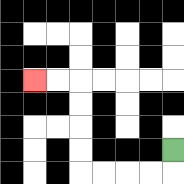{'start': '[7, 6]', 'end': '[1, 3]', 'path_directions': 'D,L,L,L,L,U,U,U,U,L,L', 'path_coordinates': '[[7, 6], [7, 7], [6, 7], [5, 7], [4, 7], [3, 7], [3, 6], [3, 5], [3, 4], [3, 3], [2, 3], [1, 3]]'}